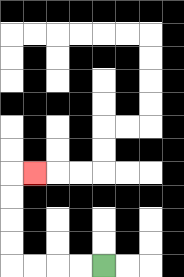{'start': '[4, 11]', 'end': '[1, 7]', 'path_directions': 'L,L,L,L,U,U,U,U,R', 'path_coordinates': '[[4, 11], [3, 11], [2, 11], [1, 11], [0, 11], [0, 10], [0, 9], [0, 8], [0, 7], [1, 7]]'}